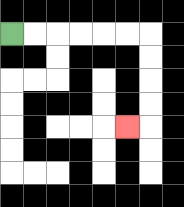{'start': '[0, 1]', 'end': '[5, 5]', 'path_directions': 'R,R,R,R,R,R,D,D,D,D,L', 'path_coordinates': '[[0, 1], [1, 1], [2, 1], [3, 1], [4, 1], [5, 1], [6, 1], [6, 2], [6, 3], [6, 4], [6, 5], [5, 5]]'}